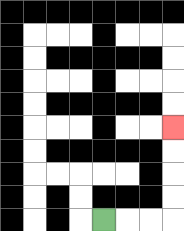{'start': '[4, 9]', 'end': '[7, 5]', 'path_directions': 'R,R,R,U,U,U,U', 'path_coordinates': '[[4, 9], [5, 9], [6, 9], [7, 9], [7, 8], [7, 7], [7, 6], [7, 5]]'}